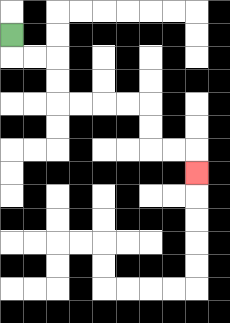{'start': '[0, 1]', 'end': '[8, 7]', 'path_directions': 'D,R,R,D,D,R,R,R,R,D,D,R,R,D', 'path_coordinates': '[[0, 1], [0, 2], [1, 2], [2, 2], [2, 3], [2, 4], [3, 4], [4, 4], [5, 4], [6, 4], [6, 5], [6, 6], [7, 6], [8, 6], [8, 7]]'}